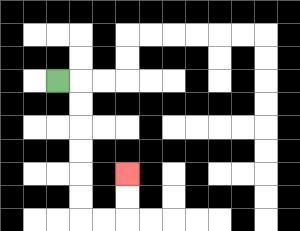{'start': '[2, 3]', 'end': '[5, 7]', 'path_directions': 'R,D,D,D,D,D,D,R,R,U,U', 'path_coordinates': '[[2, 3], [3, 3], [3, 4], [3, 5], [3, 6], [3, 7], [3, 8], [3, 9], [4, 9], [5, 9], [5, 8], [5, 7]]'}